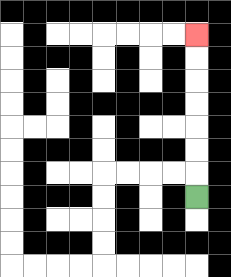{'start': '[8, 8]', 'end': '[8, 1]', 'path_directions': 'U,U,U,U,U,U,U', 'path_coordinates': '[[8, 8], [8, 7], [8, 6], [8, 5], [8, 4], [8, 3], [8, 2], [8, 1]]'}